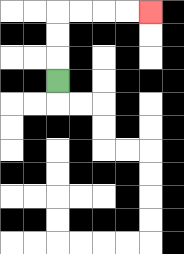{'start': '[2, 3]', 'end': '[6, 0]', 'path_directions': 'U,U,U,R,R,R,R', 'path_coordinates': '[[2, 3], [2, 2], [2, 1], [2, 0], [3, 0], [4, 0], [5, 0], [6, 0]]'}